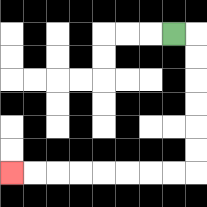{'start': '[7, 1]', 'end': '[0, 7]', 'path_directions': 'R,D,D,D,D,D,D,L,L,L,L,L,L,L,L', 'path_coordinates': '[[7, 1], [8, 1], [8, 2], [8, 3], [8, 4], [8, 5], [8, 6], [8, 7], [7, 7], [6, 7], [5, 7], [4, 7], [3, 7], [2, 7], [1, 7], [0, 7]]'}